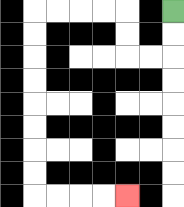{'start': '[7, 0]', 'end': '[5, 8]', 'path_directions': 'D,D,L,L,U,U,L,L,L,L,D,D,D,D,D,D,D,D,R,R,R,R', 'path_coordinates': '[[7, 0], [7, 1], [7, 2], [6, 2], [5, 2], [5, 1], [5, 0], [4, 0], [3, 0], [2, 0], [1, 0], [1, 1], [1, 2], [1, 3], [1, 4], [1, 5], [1, 6], [1, 7], [1, 8], [2, 8], [3, 8], [4, 8], [5, 8]]'}